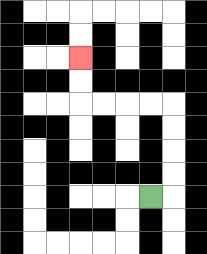{'start': '[6, 8]', 'end': '[3, 2]', 'path_directions': 'R,U,U,U,U,L,L,L,L,U,U', 'path_coordinates': '[[6, 8], [7, 8], [7, 7], [7, 6], [7, 5], [7, 4], [6, 4], [5, 4], [4, 4], [3, 4], [3, 3], [3, 2]]'}